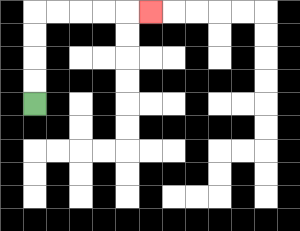{'start': '[1, 4]', 'end': '[6, 0]', 'path_directions': 'U,U,U,U,R,R,R,R,R', 'path_coordinates': '[[1, 4], [1, 3], [1, 2], [1, 1], [1, 0], [2, 0], [3, 0], [4, 0], [5, 0], [6, 0]]'}